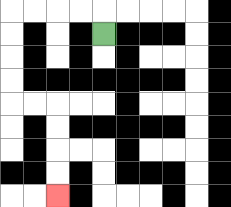{'start': '[4, 1]', 'end': '[2, 8]', 'path_directions': 'U,L,L,L,L,D,D,D,D,R,R,D,D,D,D', 'path_coordinates': '[[4, 1], [4, 0], [3, 0], [2, 0], [1, 0], [0, 0], [0, 1], [0, 2], [0, 3], [0, 4], [1, 4], [2, 4], [2, 5], [2, 6], [2, 7], [2, 8]]'}